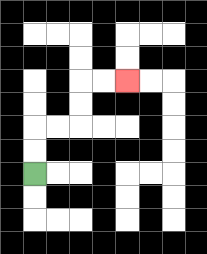{'start': '[1, 7]', 'end': '[5, 3]', 'path_directions': 'U,U,R,R,U,U,R,R', 'path_coordinates': '[[1, 7], [1, 6], [1, 5], [2, 5], [3, 5], [3, 4], [3, 3], [4, 3], [5, 3]]'}